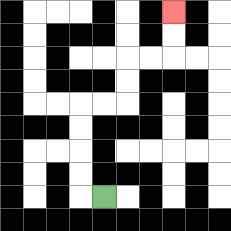{'start': '[4, 8]', 'end': '[7, 0]', 'path_directions': 'L,U,U,U,U,R,R,U,U,R,R,U,U', 'path_coordinates': '[[4, 8], [3, 8], [3, 7], [3, 6], [3, 5], [3, 4], [4, 4], [5, 4], [5, 3], [5, 2], [6, 2], [7, 2], [7, 1], [7, 0]]'}